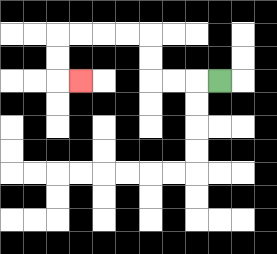{'start': '[9, 3]', 'end': '[3, 3]', 'path_directions': 'L,L,L,U,U,L,L,L,L,D,D,R', 'path_coordinates': '[[9, 3], [8, 3], [7, 3], [6, 3], [6, 2], [6, 1], [5, 1], [4, 1], [3, 1], [2, 1], [2, 2], [2, 3], [3, 3]]'}